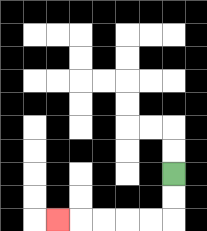{'start': '[7, 7]', 'end': '[2, 9]', 'path_directions': 'D,D,L,L,L,L,L', 'path_coordinates': '[[7, 7], [7, 8], [7, 9], [6, 9], [5, 9], [4, 9], [3, 9], [2, 9]]'}